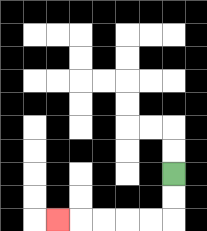{'start': '[7, 7]', 'end': '[2, 9]', 'path_directions': 'D,D,L,L,L,L,L', 'path_coordinates': '[[7, 7], [7, 8], [7, 9], [6, 9], [5, 9], [4, 9], [3, 9], [2, 9]]'}